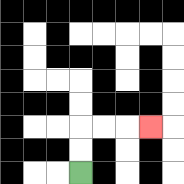{'start': '[3, 7]', 'end': '[6, 5]', 'path_directions': 'U,U,R,R,R', 'path_coordinates': '[[3, 7], [3, 6], [3, 5], [4, 5], [5, 5], [6, 5]]'}